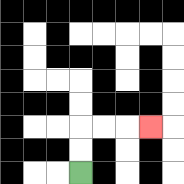{'start': '[3, 7]', 'end': '[6, 5]', 'path_directions': 'U,U,R,R,R', 'path_coordinates': '[[3, 7], [3, 6], [3, 5], [4, 5], [5, 5], [6, 5]]'}